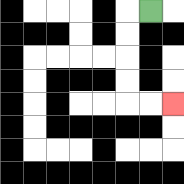{'start': '[6, 0]', 'end': '[7, 4]', 'path_directions': 'L,D,D,D,D,R,R', 'path_coordinates': '[[6, 0], [5, 0], [5, 1], [5, 2], [5, 3], [5, 4], [6, 4], [7, 4]]'}